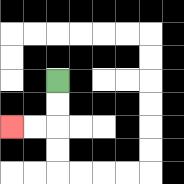{'start': '[2, 3]', 'end': '[0, 5]', 'path_directions': 'D,D,L,L', 'path_coordinates': '[[2, 3], [2, 4], [2, 5], [1, 5], [0, 5]]'}